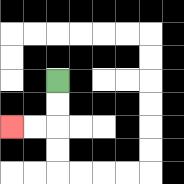{'start': '[2, 3]', 'end': '[0, 5]', 'path_directions': 'D,D,L,L', 'path_coordinates': '[[2, 3], [2, 4], [2, 5], [1, 5], [0, 5]]'}